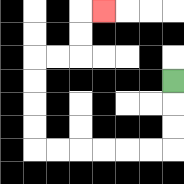{'start': '[7, 3]', 'end': '[4, 0]', 'path_directions': 'D,D,D,L,L,L,L,L,L,U,U,U,U,R,R,U,U,R', 'path_coordinates': '[[7, 3], [7, 4], [7, 5], [7, 6], [6, 6], [5, 6], [4, 6], [3, 6], [2, 6], [1, 6], [1, 5], [1, 4], [1, 3], [1, 2], [2, 2], [3, 2], [3, 1], [3, 0], [4, 0]]'}